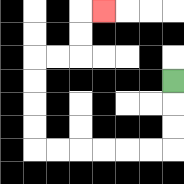{'start': '[7, 3]', 'end': '[4, 0]', 'path_directions': 'D,D,D,L,L,L,L,L,L,U,U,U,U,R,R,U,U,R', 'path_coordinates': '[[7, 3], [7, 4], [7, 5], [7, 6], [6, 6], [5, 6], [4, 6], [3, 6], [2, 6], [1, 6], [1, 5], [1, 4], [1, 3], [1, 2], [2, 2], [3, 2], [3, 1], [3, 0], [4, 0]]'}